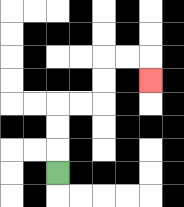{'start': '[2, 7]', 'end': '[6, 3]', 'path_directions': 'U,U,U,R,R,U,U,R,R,D', 'path_coordinates': '[[2, 7], [2, 6], [2, 5], [2, 4], [3, 4], [4, 4], [4, 3], [4, 2], [5, 2], [6, 2], [6, 3]]'}